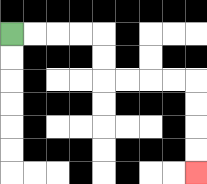{'start': '[0, 1]', 'end': '[8, 7]', 'path_directions': 'R,R,R,R,D,D,R,R,R,R,D,D,D,D', 'path_coordinates': '[[0, 1], [1, 1], [2, 1], [3, 1], [4, 1], [4, 2], [4, 3], [5, 3], [6, 3], [7, 3], [8, 3], [8, 4], [8, 5], [8, 6], [8, 7]]'}